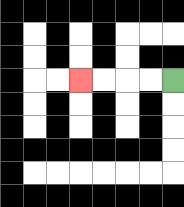{'start': '[7, 3]', 'end': '[3, 3]', 'path_directions': 'L,L,L,L', 'path_coordinates': '[[7, 3], [6, 3], [5, 3], [4, 3], [3, 3]]'}